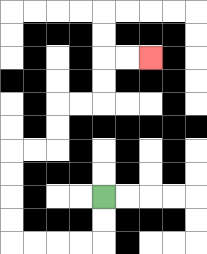{'start': '[4, 8]', 'end': '[6, 2]', 'path_directions': 'D,D,L,L,L,L,U,U,U,U,R,R,U,U,R,R,U,U,R,R', 'path_coordinates': '[[4, 8], [4, 9], [4, 10], [3, 10], [2, 10], [1, 10], [0, 10], [0, 9], [0, 8], [0, 7], [0, 6], [1, 6], [2, 6], [2, 5], [2, 4], [3, 4], [4, 4], [4, 3], [4, 2], [5, 2], [6, 2]]'}